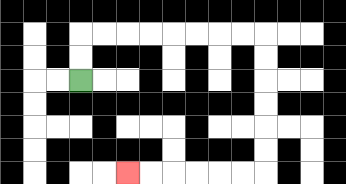{'start': '[3, 3]', 'end': '[5, 7]', 'path_directions': 'U,U,R,R,R,R,R,R,R,R,D,D,D,D,D,D,L,L,L,L,L,L', 'path_coordinates': '[[3, 3], [3, 2], [3, 1], [4, 1], [5, 1], [6, 1], [7, 1], [8, 1], [9, 1], [10, 1], [11, 1], [11, 2], [11, 3], [11, 4], [11, 5], [11, 6], [11, 7], [10, 7], [9, 7], [8, 7], [7, 7], [6, 7], [5, 7]]'}